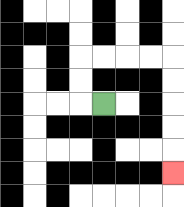{'start': '[4, 4]', 'end': '[7, 7]', 'path_directions': 'L,U,U,R,R,R,R,D,D,D,D,D', 'path_coordinates': '[[4, 4], [3, 4], [3, 3], [3, 2], [4, 2], [5, 2], [6, 2], [7, 2], [7, 3], [7, 4], [7, 5], [7, 6], [7, 7]]'}